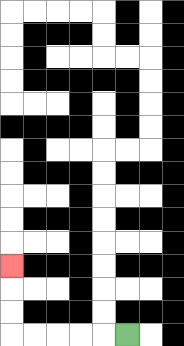{'start': '[5, 14]', 'end': '[0, 11]', 'path_directions': 'L,L,L,L,L,U,U,U', 'path_coordinates': '[[5, 14], [4, 14], [3, 14], [2, 14], [1, 14], [0, 14], [0, 13], [0, 12], [0, 11]]'}